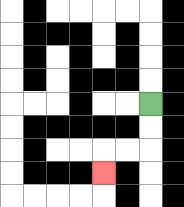{'start': '[6, 4]', 'end': '[4, 7]', 'path_directions': 'D,D,L,L,D', 'path_coordinates': '[[6, 4], [6, 5], [6, 6], [5, 6], [4, 6], [4, 7]]'}